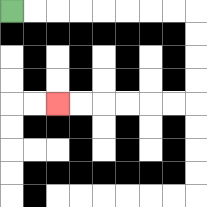{'start': '[0, 0]', 'end': '[2, 4]', 'path_directions': 'R,R,R,R,R,R,R,R,D,D,D,D,L,L,L,L,L,L', 'path_coordinates': '[[0, 0], [1, 0], [2, 0], [3, 0], [4, 0], [5, 0], [6, 0], [7, 0], [8, 0], [8, 1], [8, 2], [8, 3], [8, 4], [7, 4], [6, 4], [5, 4], [4, 4], [3, 4], [2, 4]]'}